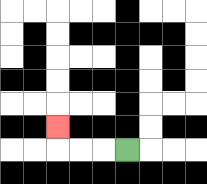{'start': '[5, 6]', 'end': '[2, 5]', 'path_directions': 'L,L,L,U', 'path_coordinates': '[[5, 6], [4, 6], [3, 6], [2, 6], [2, 5]]'}